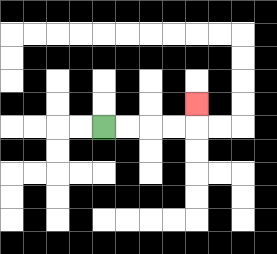{'start': '[4, 5]', 'end': '[8, 4]', 'path_directions': 'R,R,R,R,U', 'path_coordinates': '[[4, 5], [5, 5], [6, 5], [7, 5], [8, 5], [8, 4]]'}